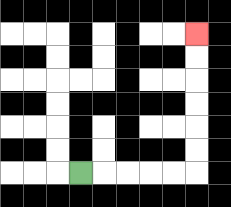{'start': '[3, 7]', 'end': '[8, 1]', 'path_directions': 'R,R,R,R,R,U,U,U,U,U,U', 'path_coordinates': '[[3, 7], [4, 7], [5, 7], [6, 7], [7, 7], [8, 7], [8, 6], [8, 5], [8, 4], [8, 3], [8, 2], [8, 1]]'}